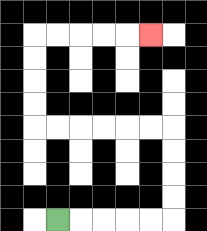{'start': '[2, 9]', 'end': '[6, 1]', 'path_directions': 'R,R,R,R,R,U,U,U,U,L,L,L,L,L,L,U,U,U,U,R,R,R,R,R', 'path_coordinates': '[[2, 9], [3, 9], [4, 9], [5, 9], [6, 9], [7, 9], [7, 8], [7, 7], [7, 6], [7, 5], [6, 5], [5, 5], [4, 5], [3, 5], [2, 5], [1, 5], [1, 4], [1, 3], [1, 2], [1, 1], [2, 1], [3, 1], [4, 1], [5, 1], [6, 1]]'}